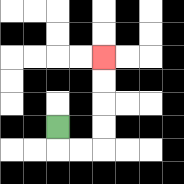{'start': '[2, 5]', 'end': '[4, 2]', 'path_directions': 'D,R,R,U,U,U,U', 'path_coordinates': '[[2, 5], [2, 6], [3, 6], [4, 6], [4, 5], [4, 4], [4, 3], [4, 2]]'}